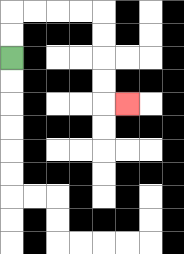{'start': '[0, 2]', 'end': '[5, 4]', 'path_directions': 'U,U,R,R,R,R,D,D,D,D,R', 'path_coordinates': '[[0, 2], [0, 1], [0, 0], [1, 0], [2, 0], [3, 0], [4, 0], [4, 1], [4, 2], [4, 3], [4, 4], [5, 4]]'}